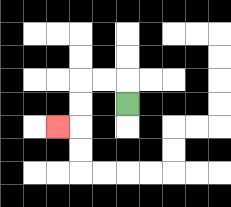{'start': '[5, 4]', 'end': '[2, 5]', 'path_directions': 'U,L,L,D,D,L', 'path_coordinates': '[[5, 4], [5, 3], [4, 3], [3, 3], [3, 4], [3, 5], [2, 5]]'}